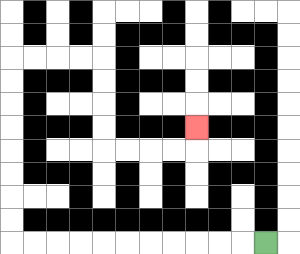{'start': '[11, 10]', 'end': '[8, 5]', 'path_directions': 'L,L,L,L,L,L,L,L,L,L,L,U,U,U,U,U,U,U,U,R,R,R,R,D,D,D,D,R,R,R,R,U', 'path_coordinates': '[[11, 10], [10, 10], [9, 10], [8, 10], [7, 10], [6, 10], [5, 10], [4, 10], [3, 10], [2, 10], [1, 10], [0, 10], [0, 9], [0, 8], [0, 7], [0, 6], [0, 5], [0, 4], [0, 3], [0, 2], [1, 2], [2, 2], [3, 2], [4, 2], [4, 3], [4, 4], [4, 5], [4, 6], [5, 6], [6, 6], [7, 6], [8, 6], [8, 5]]'}